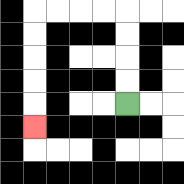{'start': '[5, 4]', 'end': '[1, 5]', 'path_directions': 'U,U,U,U,L,L,L,L,D,D,D,D,D', 'path_coordinates': '[[5, 4], [5, 3], [5, 2], [5, 1], [5, 0], [4, 0], [3, 0], [2, 0], [1, 0], [1, 1], [1, 2], [1, 3], [1, 4], [1, 5]]'}